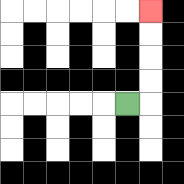{'start': '[5, 4]', 'end': '[6, 0]', 'path_directions': 'R,U,U,U,U', 'path_coordinates': '[[5, 4], [6, 4], [6, 3], [6, 2], [6, 1], [6, 0]]'}